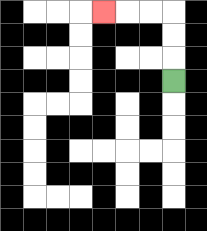{'start': '[7, 3]', 'end': '[4, 0]', 'path_directions': 'U,U,U,L,L,L', 'path_coordinates': '[[7, 3], [7, 2], [7, 1], [7, 0], [6, 0], [5, 0], [4, 0]]'}